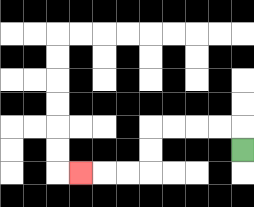{'start': '[10, 6]', 'end': '[3, 7]', 'path_directions': 'U,L,L,L,L,D,D,L,L,L', 'path_coordinates': '[[10, 6], [10, 5], [9, 5], [8, 5], [7, 5], [6, 5], [6, 6], [6, 7], [5, 7], [4, 7], [3, 7]]'}